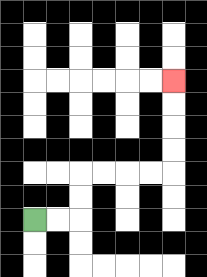{'start': '[1, 9]', 'end': '[7, 3]', 'path_directions': 'R,R,U,U,R,R,R,R,U,U,U,U', 'path_coordinates': '[[1, 9], [2, 9], [3, 9], [3, 8], [3, 7], [4, 7], [5, 7], [6, 7], [7, 7], [7, 6], [7, 5], [7, 4], [7, 3]]'}